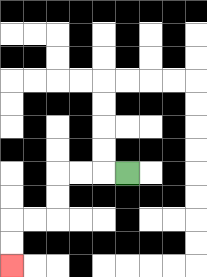{'start': '[5, 7]', 'end': '[0, 11]', 'path_directions': 'L,L,L,D,D,L,L,D,D', 'path_coordinates': '[[5, 7], [4, 7], [3, 7], [2, 7], [2, 8], [2, 9], [1, 9], [0, 9], [0, 10], [0, 11]]'}